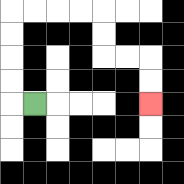{'start': '[1, 4]', 'end': '[6, 4]', 'path_directions': 'L,U,U,U,U,R,R,R,R,D,D,R,R,D,D', 'path_coordinates': '[[1, 4], [0, 4], [0, 3], [0, 2], [0, 1], [0, 0], [1, 0], [2, 0], [3, 0], [4, 0], [4, 1], [4, 2], [5, 2], [6, 2], [6, 3], [6, 4]]'}